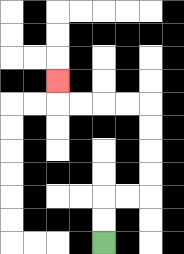{'start': '[4, 10]', 'end': '[2, 3]', 'path_directions': 'U,U,R,R,U,U,U,U,L,L,L,L,U', 'path_coordinates': '[[4, 10], [4, 9], [4, 8], [5, 8], [6, 8], [6, 7], [6, 6], [6, 5], [6, 4], [5, 4], [4, 4], [3, 4], [2, 4], [2, 3]]'}